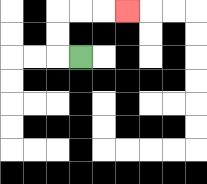{'start': '[3, 2]', 'end': '[5, 0]', 'path_directions': 'L,U,U,R,R,R', 'path_coordinates': '[[3, 2], [2, 2], [2, 1], [2, 0], [3, 0], [4, 0], [5, 0]]'}